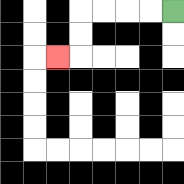{'start': '[7, 0]', 'end': '[2, 2]', 'path_directions': 'L,L,L,L,D,D,L', 'path_coordinates': '[[7, 0], [6, 0], [5, 0], [4, 0], [3, 0], [3, 1], [3, 2], [2, 2]]'}